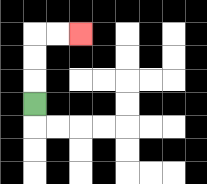{'start': '[1, 4]', 'end': '[3, 1]', 'path_directions': 'U,U,U,R,R', 'path_coordinates': '[[1, 4], [1, 3], [1, 2], [1, 1], [2, 1], [3, 1]]'}